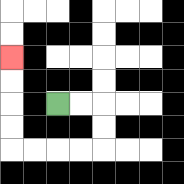{'start': '[2, 4]', 'end': '[0, 2]', 'path_directions': 'R,R,D,D,L,L,L,L,U,U,U,U', 'path_coordinates': '[[2, 4], [3, 4], [4, 4], [4, 5], [4, 6], [3, 6], [2, 6], [1, 6], [0, 6], [0, 5], [0, 4], [0, 3], [0, 2]]'}